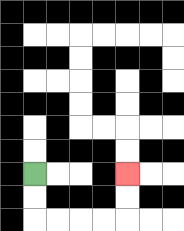{'start': '[1, 7]', 'end': '[5, 7]', 'path_directions': 'D,D,R,R,R,R,U,U', 'path_coordinates': '[[1, 7], [1, 8], [1, 9], [2, 9], [3, 9], [4, 9], [5, 9], [5, 8], [5, 7]]'}